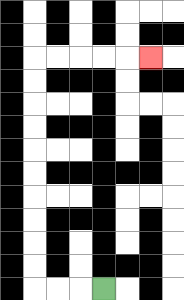{'start': '[4, 12]', 'end': '[6, 2]', 'path_directions': 'L,L,L,U,U,U,U,U,U,U,U,U,U,R,R,R,R,R', 'path_coordinates': '[[4, 12], [3, 12], [2, 12], [1, 12], [1, 11], [1, 10], [1, 9], [1, 8], [1, 7], [1, 6], [1, 5], [1, 4], [1, 3], [1, 2], [2, 2], [3, 2], [4, 2], [5, 2], [6, 2]]'}